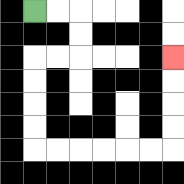{'start': '[1, 0]', 'end': '[7, 2]', 'path_directions': 'R,R,D,D,L,L,D,D,D,D,R,R,R,R,R,R,U,U,U,U', 'path_coordinates': '[[1, 0], [2, 0], [3, 0], [3, 1], [3, 2], [2, 2], [1, 2], [1, 3], [1, 4], [1, 5], [1, 6], [2, 6], [3, 6], [4, 6], [5, 6], [6, 6], [7, 6], [7, 5], [7, 4], [7, 3], [7, 2]]'}